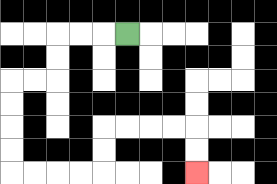{'start': '[5, 1]', 'end': '[8, 7]', 'path_directions': 'L,L,L,D,D,L,L,D,D,D,D,R,R,R,R,U,U,R,R,R,R,D,D', 'path_coordinates': '[[5, 1], [4, 1], [3, 1], [2, 1], [2, 2], [2, 3], [1, 3], [0, 3], [0, 4], [0, 5], [0, 6], [0, 7], [1, 7], [2, 7], [3, 7], [4, 7], [4, 6], [4, 5], [5, 5], [6, 5], [7, 5], [8, 5], [8, 6], [8, 7]]'}